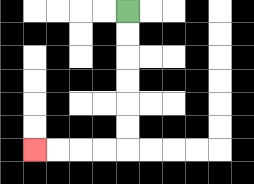{'start': '[5, 0]', 'end': '[1, 6]', 'path_directions': 'D,D,D,D,D,D,L,L,L,L', 'path_coordinates': '[[5, 0], [5, 1], [5, 2], [5, 3], [5, 4], [5, 5], [5, 6], [4, 6], [3, 6], [2, 6], [1, 6]]'}